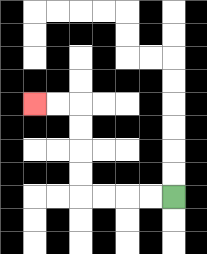{'start': '[7, 8]', 'end': '[1, 4]', 'path_directions': 'L,L,L,L,U,U,U,U,L,L', 'path_coordinates': '[[7, 8], [6, 8], [5, 8], [4, 8], [3, 8], [3, 7], [3, 6], [3, 5], [3, 4], [2, 4], [1, 4]]'}